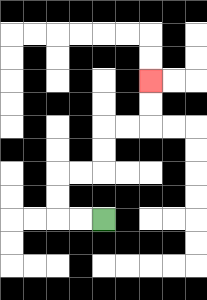{'start': '[4, 9]', 'end': '[6, 3]', 'path_directions': 'L,L,U,U,R,R,U,U,R,R,U,U', 'path_coordinates': '[[4, 9], [3, 9], [2, 9], [2, 8], [2, 7], [3, 7], [4, 7], [4, 6], [4, 5], [5, 5], [6, 5], [6, 4], [6, 3]]'}